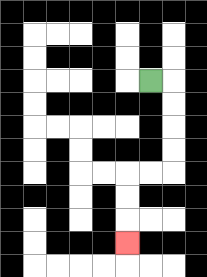{'start': '[6, 3]', 'end': '[5, 10]', 'path_directions': 'R,D,D,D,D,L,L,D,D,D', 'path_coordinates': '[[6, 3], [7, 3], [7, 4], [7, 5], [7, 6], [7, 7], [6, 7], [5, 7], [5, 8], [5, 9], [5, 10]]'}